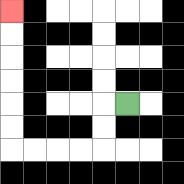{'start': '[5, 4]', 'end': '[0, 0]', 'path_directions': 'L,D,D,L,L,L,L,U,U,U,U,U,U', 'path_coordinates': '[[5, 4], [4, 4], [4, 5], [4, 6], [3, 6], [2, 6], [1, 6], [0, 6], [0, 5], [0, 4], [0, 3], [0, 2], [0, 1], [0, 0]]'}